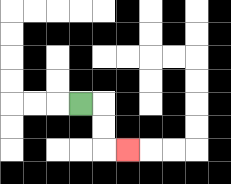{'start': '[3, 4]', 'end': '[5, 6]', 'path_directions': 'R,D,D,R', 'path_coordinates': '[[3, 4], [4, 4], [4, 5], [4, 6], [5, 6]]'}